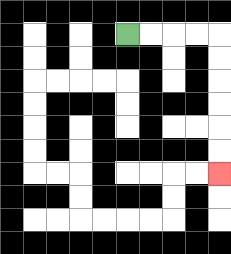{'start': '[5, 1]', 'end': '[9, 7]', 'path_directions': 'R,R,R,R,D,D,D,D,D,D', 'path_coordinates': '[[5, 1], [6, 1], [7, 1], [8, 1], [9, 1], [9, 2], [9, 3], [9, 4], [9, 5], [9, 6], [9, 7]]'}